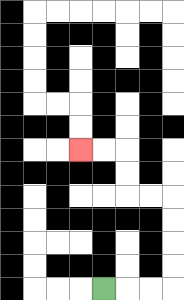{'start': '[4, 12]', 'end': '[3, 6]', 'path_directions': 'R,R,R,U,U,U,U,L,L,U,U,L,L', 'path_coordinates': '[[4, 12], [5, 12], [6, 12], [7, 12], [7, 11], [7, 10], [7, 9], [7, 8], [6, 8], [5, 8], [5, 7], [5, 6], [4, 6], [3, 6]]'}